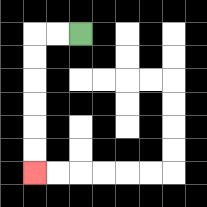{'start': '[3, 1]', 'end': '[1, 7]', 'path_directions': 'L,L,D,D,D,D,D,D', 'path_coordinates': '[[3, 1], [2, 1], [1, 1], [1, 2], [1, 3], [1, 4], [1, 5], [1, 6], [1, 7]]'}